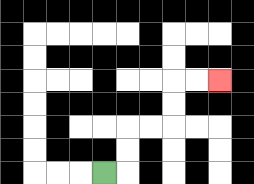{'start': '[4, 7]', 'end': '[9, 3]', 'path_directions': 'R,U,U,R,R,U,U,R,R', 'path_coordinates': '[[4, 7], [5, 7], [5, 6], [5, 5], [6, 5], [7, 5], [7, 4], [7, 3], [8, 3], [9, 3]]'}